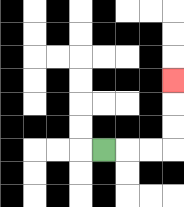{'start': '[4, 6]', 'end': '[7, 3]', 'path_directions': 'R,R,R,U,U,U', 'path_coordinates': '[[4, 6], [5, 6], [6, 6], [7, 6], [7, 5], [7, 4], [7, 3]]'}